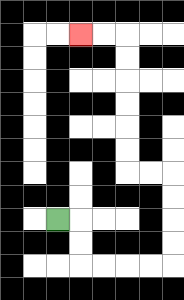{'start': '[2, 9]', 'end': '[3, 1]', 'path_directions': 'R,D,D,R,R,R,R,U,U,U,U,L,L,U,U,U,U,U,U,L,L', 'path_coordinates': '[[2, 9], [3, 9], [3, 10], [3, 11], [4, 11], [5, 11], [6, 11], [7, 11], [7, 10], [7, 9], [7, 8], [7, 7], [6, 7], [5, 7], [5, 6], [5, 5], [5, 4], [5, 3], [5, 2], [5, 1], [4, 1], [3, 1]]'}